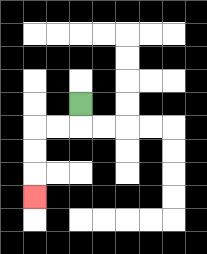{'start': '[3, 4]', 'end': '[1, 8]', 'path_directions': 'D,L,L,D,D,D', 'path_coordinates': '[[3, 4], [3, 5], [2, 5], [1, 5], [1, 6], [1, 7], [1, 8]]'}